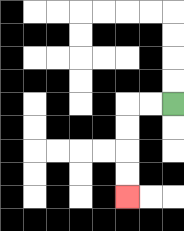{'start': '[7, 4]', 'end': '[5, 8]', 'path_directions': 'L,L,D,D,D,D', 'path_coordinates': '[[7, 4], [6, 4], [5, 4], [5, 5], [5, 6], [5, 7], [5, 8]]'}